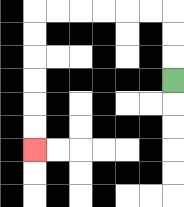{'start': '[7, 3]', 'end': '[1, 6]', 'path_directions': 'U,U,U,L,L,L,L,L,L,D,D,D,D,D,D', 'path_coordinates': '[[7, 3], [7, 2], [7, 1], [7, 0], [6, 0], [5, 0], [4, 0], [3, 0], [2, 0], [1, 0], [1, 1], [1, 2], [1, 3], [1, 4], [1, 5], [1, 6]]'}